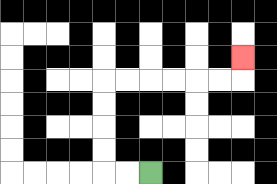{'start': '[6, 7]', 'end': '[10, 2]', 'path_directions': 'L,L,U,U,U,U,R,R,R,R,R,R,U', 'path_coordinates': '[[6, 7], [5, 7], [4, 7], [4, 6], [4, 5], [4, 4], [4, 3], [5, 3], [6, 3], [7, 3], [8, 3], [9, 3], [10, 3], [10, 2]]'}